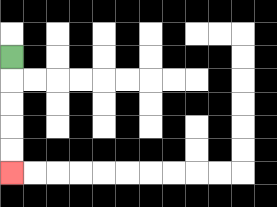{'start': '[0, 2]', 'end': '[0, 7]', 'path_directions': 'D,D,D,D,D', 'path_coordinates': '[[0, 2], [0, 3], [0, 4], [0, 5], [0, 6], [0, 7]]'}